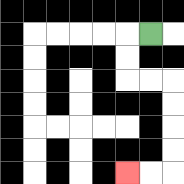{'start': '[6, 1]', 'end': '[5, 7]', 'path_directions': 'L,D,D,R,R,D,D,D,D,L,L', 'path_coordinates': '[[6, 1], [5, 1], [5, 2], [5, 3], [6, 3], [7, 3], [7, 4], [7, 5], [7, 6], [7, 7], [6, 7], [5, 7]]'}